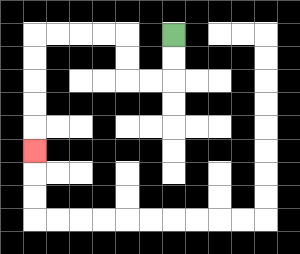{'start': '[7, 1]', 'end': '[1, 6]', 'path_directions': 'D,D,L,L,U,U,L,L,L,L,D,D,D,D,D', 'path_coordinates': '[[7, 1], [7, 2], [7, 3], [6, 3], [5, 3], [5, 2], [5, 1], [4, 1], [3, 1], [2, 1], [1, 1], [1, 2], [1, 3], [1, 4], [1, 5], [1, 6]]'}